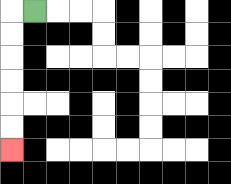{'start': '[1, 0]', 'end': '[0, 6]', 'path_directions': 'L,D,D,D,D,D,D', 'path_coordinates': '[[1, 0], [0, 0], [0, 1], [0, 2], [0, 3], [0, 4], [0, 5], [0, 6]]'}